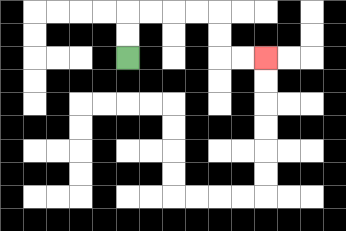{'start': '[5, 2]', 'end': '[11, 2]', 'path_directions': 'U,U,R,R,R,R,D,D,R,R', 'path_coordinates': '[[5, 2], [5, 1], [5, 0], [6, 0], [7, 0], [8, 0], [9, 0], [9, 1], [9, 2], [10, 2], [11, 2]]'}